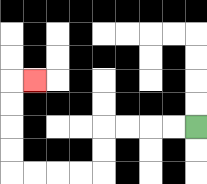{'start': '[8, 5]', 'end': '[1, 3]', 'path_directions': 'L,L,L,L,D,D,L,L,L,L,U,U,U,U,R', 'path_coordinates': '[[8, 5], [7, 5], [6, 5], [5, 5], [4, 5], [4, 6], [4, 7], [3, 7], [2, 7], [1, 7], [0, 7], [0, 6], [0, 5], [0, 4], [0, 3], [1, 3]]'}